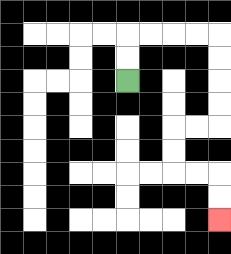{'start': '[5, 3]', 'end': '[9, 9]', 'path_directions': 'U,U,R,R,R,R,D,D,D,D,L,L,D,D,R,R,D,D', 'path_coordinates': '[[5, 3], [5, 2], [5, 1], [6, 1], [7, 1], [8, 1], [9, 1], [9, 2], [9, 3], [9, 4], [9, 5], [8, 5], [7, 5], [7, 6], [7, 7], [8, 7], [9, 7], [9, 8], [9, 9]]'}